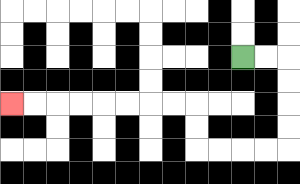{'start': '[10, 2]', 'end': '[0, 4]', 'path_directions': 'R,R,D,D,D,D,L,L,L,L,U,U,L,L,L,L,L,L,L,L', 'path_coordinates': '[[10, 2], [11, 2], [12, 2], [12, 3], [12, 4], [12, 5], [12, 6], [11, 6], [10, 6], [9, 6], [8, 6], [8, 5], [8, 4], [7, 4], [6, 4], [5, 4], [4, 4], [3, 4], [2, 4], [1, 4], [0, 4]]'}